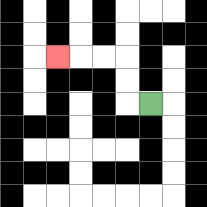{'start': '[6, 4]', 'end': '[2, 2]', 'path_directions': 'L,U,U,L,L,L', 'path_coordinates': '[[6, 4], [5, 4], [5, 3], [5, 2], [4, 2], [3, 2], [2, 2]]'}